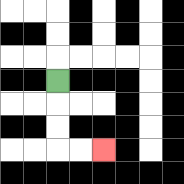{'start': '[2, 3]', 'end': '[4, 6]', 'path_directions': 'D,D,D,R,R', 'path_coordinates': '[[2, 3], [2, 4], [2, 5], [2, 6], [3, 6], [4, 6]]'}